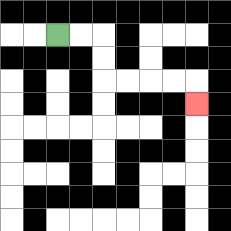{'start': '[2, 1]', 'end': '[8, 4]', 'path_directions': 'R,R,D,D,R,R,R,R,D', 'path_coordinates': '[[2, 1], [3, 1], [4, 1], [4, 2], [4, 3], [5, 3], [6, 3], [7, 3], [8, 3], [8, 4]]'}